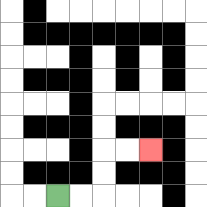{'start': '[2, 8]', 'end': '[6, 6]', 'path_directions': 'R,R,U,U,R,R', 'path_coordinates': '[[2, 8], [3, 8], [4, 8], [4, 7], [4, 6], [5, 6], [6, 6]]'}